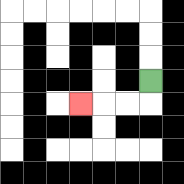{'start': '[6, 3]', 'end': '[3, 4]', 'path_directions': 'D,L,L,L', 'path_coordinates': '[[6, 3], [6, 4], [5, 4], [4, 4], [3, 4]]'}